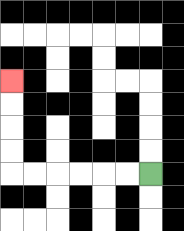{'start': '[6, 7]', 'end': '[0, 3]', 'path_directions': 'L,L,L,L,L,L,U,U,U,U', 'path_coordinates': '[[6, 7], [5, 7], [4, 7], [3, 7], [2, 7], [1, 7], [0, 7], [0, 6], [0, 5], [0, 4], [0, 3]]'}